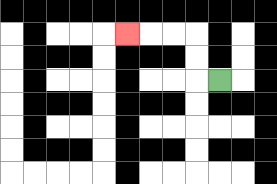{'start': '[9, 3]', 'end': '[5, 1]', 'path_directions': 'L,U,U,L,L,L', 'path_coordinates': '[[9, 3], [8, 3], [8, 2], [8, 1], [7, 1], [6, 1], [5, 1]]'}